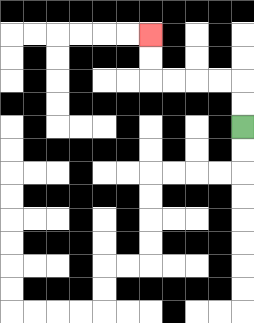{'start': '[10, 5]', 'end': '[6, 1]', 'path_directions': 'U,U,L,L,L,L,U,U', 'path_coordinates': '[[10, 5], [10, 4], [10, 3], [9, 3], [8, 3], [7, 3], [6, 3], [6, 2], [6, 1]]'}